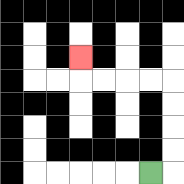{'start': '[6, 7]', 'end': '[3, 2]', 'path_directions': 'R,U,U,U,U,L,L,L,L,U', 'path_coordinates': '[[6, 7], [7, 7], [7, 6], [7, 5], [7, 4], [7, 3], [6, 3], [5, 3], [4, 3], [3, 3], [3, 2]]'}